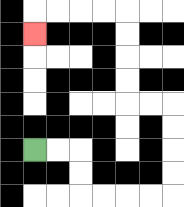{'start': '[1, 6]', 'end': '[1, 1]', 'path_directions': 'R,R,D,D,R,R,R,R,U,U,U,U,L,L,U,U,U,U,L,L,L,L,D', 'path_coordinates': '[[1, 6], [2, 6], [3, 6], [3, 7], [3, 8], [4, 8], [5, 8], [6, 8], [7, 8], [7, 7], [7, 6], [7, 5], [7, 4], [6, 4], [5, 4], [5, 3], [5, 2], [5, 1], [5, 0], [4, 0], [3, 0], [2, 0], [1, 0], [1, 1]]'}